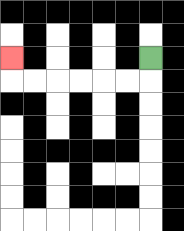{'start': '[6, 2]', 'end': '[0, 2]', 'path_directions': 'D,L,L,L,L,L,L,U', 'path_coordinates': '[[6, 2], [6, 3], [5, 3], [4, 3], [3, 3], [2, 3], [1, 3], [0, 3], [0, 2]]'}